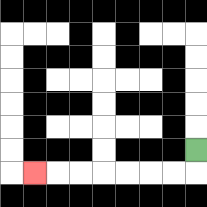{'start': '[8, 6]', 'end': '[1, 7]', 'path_directions': 'D,L,L,L,L,L,L,L', 'path_coordinates': '[[8, 6], [8, 7], [7, 7], [6, 7], [5, 7], [4, 7], [3, 7], [2, 7], [1, 7]]'}